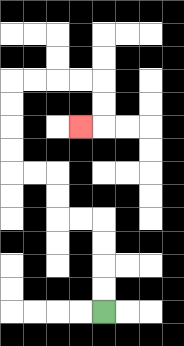{'start': '[4, 13]', 'end': '[3, 5]', 'path_directions': 'U,U,U,U,L,L,U,U,L,L,U,U,U,U,R,R,R,R,D,D,L', 'path_coordinates': '[[4, 13], [4, 12], [4, 11], [4, 10], [4, 9], [3, 9], [2, 9], [2, 8], [2, 7], [1, 7], [0, 7], [0, 6], [0, 5], [0, 4], [0, 3], [1, 3], [2, 3], [3, 3], [4, 3], [4, 4], [4, 5], [3, 5]]'}